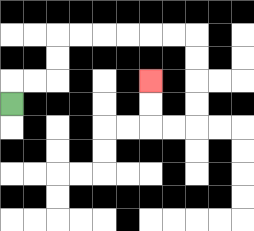{'start': '[0, 4]', 'end': '[6, 3]', 'path_directions': 'U,R,R,U,U,R,R,R,R,R,R,D,D,D,D,L,L,U,U', 'path_coordinates': '[[0, 4], [0, 3], [1, 3], [2, 3], [2, 2], [2, 1], [3, 1], [4, 1], [5, 1], [6, 1], [7, 1], [8, 1], [8, 2], [8, 3], [8, 4], [8, 5], [7, 5], [6, 5], [6, 4], [6, 3]]'}